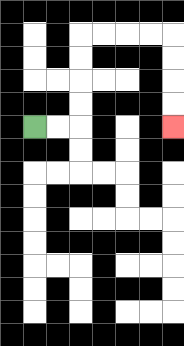{'start': '[1, 5]', 'end': '[7, 5]', 'path_directions': 'R,R,U,U,U,U,R,R,R,R,D,D,D,D', 'path_coordinates': '[[1, 5], [2, 5], [3, 5], [3, 4], [3, 3], [3, 2], [3, 1], [4, 1], [5, 1], [6, 1], [7, 1], [7, 2], [7, 3], [7, 4], [7, 5]]'}